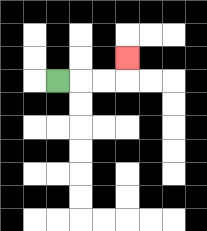{'start': '[2, 3]', 'end': '[5, 2]', 'path_directions': 'R,R,R,U', 'path_coordinates': '[[2, 3], [3, 3], [4, 3], [5, 3], [5, 2]]'}